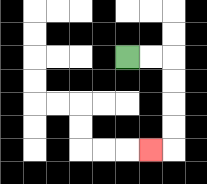{'start': '[5, 2]', 'end': '[6, 6]', 'path_directions': 'R,R,D,D,D,D,L', 'path_coordinates': '[[5, 2], [6, 2], [7, 2], [7, 3], [7, 4], [7, 5], [7, 6], [6, 6]]'}